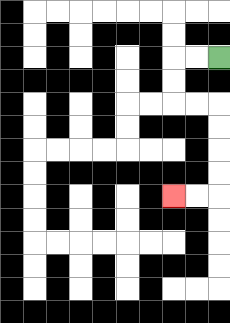{'start': '[9, 2]', 'end': '[7, 8]', 'path_directions': 'L,L,D,D,R,R,D,D,D,D,L,L', 'path_coordinates': '[[9, 2], [8, 2], [7, 2], [7, 3], [7, 4], [8, 4], [9, 4], [9, 5], [9, 6], [9, 7], [9, 8], [8, 8], [7, 8]]'}